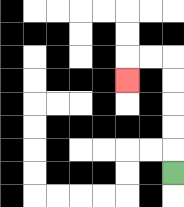{'start': '[7, 7]', 'end': '[5, 3]', 'path_directions': 'U,U,U,U,U,L,L,D', 'path_coordinates': '[[7, 7], [7, 6], [7, 5], [7, 4], [7, 3], [7, 2], [6, 2], [5, 2], [5, 3]]'}